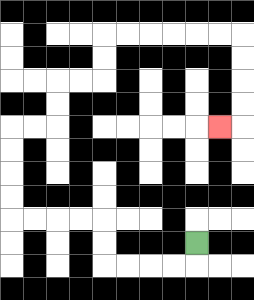{'start': '[8, 10]', 'end': '[9, 5]', 'path_directions': 'D,L,L,L,L,U,U,L,L,L,L,U,U,U,U,R,R,U,U,R,R,U,U,R,R,R,R,R,R,D,D,D,D,L', 'path_coordinates': '[[8, 10], [8, 11], [7, 11], [6, 11], [5, 11], [4, 11], [4, 10], [4, 9], [3, 9], [2, 9], [1, 9], [0, 9], [0, 8], [0, 7], [0, 6], [0, 5], [1, 5], [2, 5], [2, 4], [2, 3], [3, 3], [4, 3], [4, 2], [4, 1], [5, 1], [6, 1], [7, 1], [8, 1], [9, 1], [10, 1], [10, 2], [10, 3], [10, 4], [10, 5], [9, 5]]'}